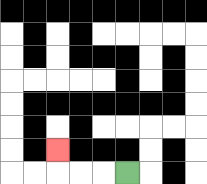{'start': '[5, 7]', 'end': '[2, 6]', 'path_directions': 'L,L,L,U', 'path_coordinates': '[[5, 7], [4, 7], [3, 7], [2, 7], [2, 6]]'}